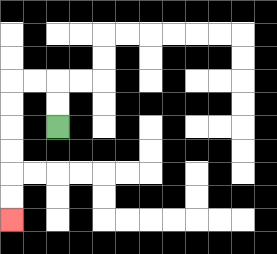{'start': '[2, 5]', 'end': '[0, 9]', 'path_directions': 'U,U,L,L,D,D,D,D,D,D', 'path_coordinates': '[[2, 5], [2, 4], [2, 3], [1, 3], [0, 3], [0, 4], [0, 5], [0, 6], [0, 7], [0, 8], [0, 9]]'}